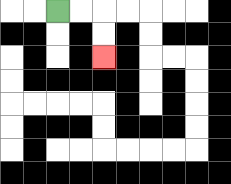{'start': '[2, 0]', 'end': '[4, 2]', 'path_directions': 'R,R,D,D', 'path_coordinates': '[[2, 0], [3, 0], [4, 0], [4, 1], [4, 2]]'}